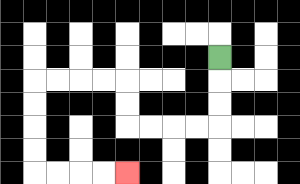{'start': '[9, 2]', 'end': '[5, 7]', 'path_directions': 'D,D,D,L,L,L,L,U,U,L,L,L,L,D,D,D,D,R,R,R,R', 'path_coordinates': '[[9, 2], [9, 3], [9, 4], [9, 5], [8, 5], [7, 5], [6, 5], [5, 5], [5, 4], [5, 3], [4, 3], [3, 3], [2, 3], [1, 3], [1, 4], [1, 5], [1, 6], [1, 7], [2, 7], [3, 7], [4, 7], [5, 7]]'}